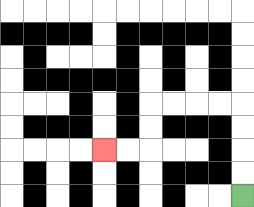{'start': '[10, 8]', 'end': '[4, 6]', 'path_directions': 'U,U,U,U,L,L,L,L,D,D,L,L', 'path_coordinates': '[[10, 8], [10, 7], [10, 6], [10, 5], [10, 4], [9, 4], [8, 4], [7, 4], [6, 4], [6, 5], [6, 6], [5, 6], [4, 6]]'}